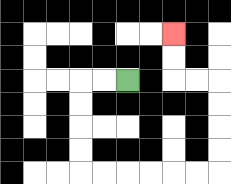{'start': '[5, 3]', 'end': '[7, 1]', 'path_directions': 'L,L,D,D,D,D,R,R,R,R,R,R,U,U,U,U,L,L,U,U', 'path_coordinates': '[[5, 3], [4, 3], [3, 3], [3, 4], [3, 5], [3, 6], [3, 7], [4, 7], [5, 7], [6, 7], [7, 7], [8, 7], [9, 7], [9, 6], [9, 5], [9, 4], [9, 3], [8, 3], [7, 3], [7, 2], [7, 1]]'}